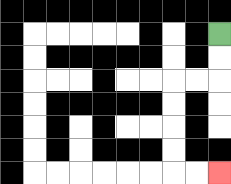{'start': '[9, 1]', 'end': '[9, 7]', 'path_directions': 'D,D,L,L,D,D,D,D,R,R', 'path_coordinates': '[[9, 1], [9, 2], [9, 3], [8, 3], [7, 3], [7, 4], [7, 5], [7, 6], [7, 7], [8, 7], [9, 7]]'}